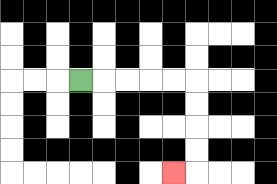{'start': '[3, 3]', 'end': '[7, 7]', 'path_directions': 'R,R,R,R,R,D,D,D,D,L', 'path_coordinates': '[[3, 3], [4, 3], [5, 3], [6, 3], [7, 3], [8, 3], [8, 4], [8, 5], [8, 6], [8, 7], [7, 7]]'}